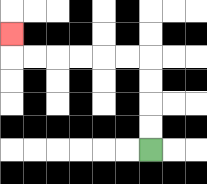{'start': '[6, 6]', 'end': '[0, 1]', 'path_directions': 'U,U,U,U,L,L,L,L,L,L,U', 'path_coordinates': '[[6, 6], [6, 5], [6, 4], [6, 3], [6, 2], [5, 2], [4, 2], [3, 2], [2, 2], [1, 2], [0, 2], [0, 1]]'}